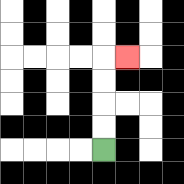{'start': '[4, 6]', 'end': '[5, 2]', 'path_directions': 'U,U,U,U,R', 'path_coordinates': '[[4, 6], [4, 5], [4, 4], [4, 3], [4, 2], [5, 2]]'}